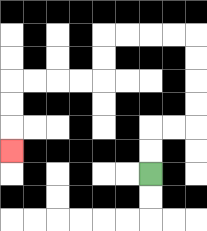{'start': '[6, 7]', 'end': '[0, 6]', 'path_directions': 'U,U,R,R,U,U,U,U,L,L,L,L,D,D,L,L,L,L,D,D,D', 'path_coordinates': '[[6, 7], [6, 6], [6, 5], [7, 5], [8, 5], [8, 4], [8, 3], [8, 2], [8, 1], [7, 1], [6, 1], [5, 1], [4, 1], [4, 2], [4, 3], [3, 3], [2, 3], [1, 3], [0, 3], [0, 4], [0, 5], [0, 6]]'}